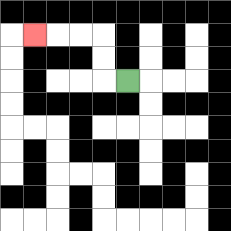{'start': '[5, 3]', 'end': '[1, 1]', 'path_directions': 'L,U,U,L,L,L', 'path_coordinates': '[[5, 3], [4, 3], [4, 2], [4, 1], [3, 1], [2, 1], [1, 1]]'}